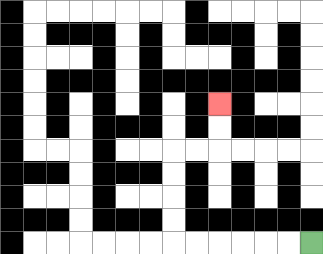{'start': '[13, 10]', 'end': '[9, 4]', 'path_directions': 'L,L,L,L,L,L,U,U,U,U,R,R,U,U', 'path_coordinates': '[[13, 10], [12, 10], [11, 10], [10, 10], [9, 10], [8, 10], [7, 10], [7, 9], [7, 8], [7, 7], [7, 6], [8, 6], [9, 6], [9, 5], [9, 4]]'}